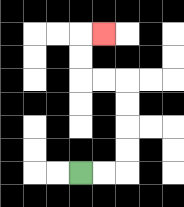{'start': '[3, 7]', 'end': '[4, 1]', 'path_directions': 'R,R,U,U,U,U,L,L,U,U,R', 'path_coordinates': '[[3, 7], [4, 7], [5, 7], [5, 6], [5, 5], [5, 4], [5, 3], [4, 3], [3, 3], [3, 2], [3, 1], [4, 1]]'}